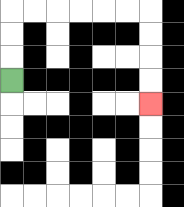{'start': '[0, 3]', 'end': '[6, 4]', 'path_directions': 'U,U,U,R,R,R,R,R,R,D,D,D,D', 'path_coordinates': '[[0, 3], [0, 2], [0, 1], [0, 0], [1, 0], [2, 0], [3, 0], [4, 0], [5, 0], [6, 0], [6, 1], [6, 2], [6, 3], [6, 4]]'}